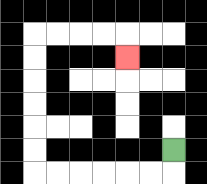{'start': '[7, 6]', 'end': '[5, 2]', 'path_directions': 'D,L,L,L,L,L,L,U,U,U,U,U,U,R,R,R,R,D', 'path_coordinates': '[[7, 6], [7, 7], [6, 7], [5, 7], [4, 7], [3, 7], [2, 7], [1, 7], [1, 6], [1, 5], [1, 4], [1, 3], [1, 2], [1, 1], [2, 1], [3, 1], [4, 1], [5, 1], [5, 2]]'}